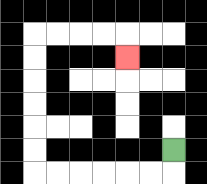{'start': '[7, 6]', 'end': '[5, 2]', 'path_directions': 'D,L,L,L,L,L,L,U,U,U,U,U,U,R,R,R,R,D', 'path_coordinates': '[[7, 6], [7, 7], [6, 7], [5, 7], [4, 7], [3, 7], [2, 7], [1, 7], [1, 6], [1, 5], [1, 4], [1, 3], [1, 2], [1, 1], [2, 1], [3, 1], [4, 1], [5, 1], [5, 2]]'}